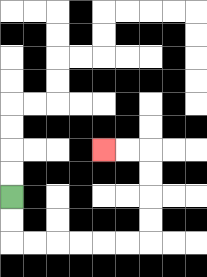{'start': '[0, 8]', 'end': '[4, 6]', 'path_directions': 'D,D,R,R,R,R,R,R,U,U,U,U,L,L', 'path_coordinates': '[[0, 8], [0, 9], [0, 10], [1, 10], [2, 10], [3, 10], [4, 10], [5, 10], [6, 10], [6, 9], [6, 8], [6, 7], [6, 6], [5, 6], [4, 6]]'}